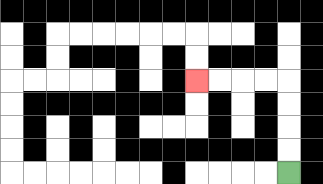{'start': '[12, 7]', 'end': '[8, 3]', 'path_directions': 'U,U,U,U,L,L,L,L', 'path_coordinates': '[[12, 7], [12, 6], [12, 5], [12, 4], [12, 3], [11, 3], [10, 3], [9, 3], [8, 3]]'}